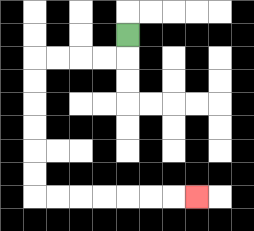{'start': '[5, 1]', 'end': '[8, 8]', 'path_directions': 'D,L,L,L,L,D,D,D,D,D,D,R,R,R,R,R,R,R', 'path_coordinates': '[[5, 1], [5, 2], [4, 2], [3, 2], [2, 2], [1, 2], [1, 3], [1, 4], [1, 5], [1, 6], [1, 7], [1, 8], [2, 8], [3, 8], [4, 8], [5, 8], [6, 8], [7, 8], [8, 8]]'}